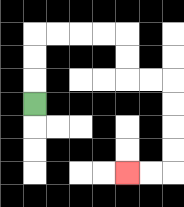{'start': '[1, 4]', 'end': '[5, 7]', 'path_directions': 'U,U,U,R,R,R,R,D,D,R,R,D,D,D,D,L,L', 'path_coordinates': '[[1, 4], [1, 3], [1, 2], [1, 1], [2, 1], [3, 1], [4, 1], [5, 1], [5, 2], [5, 3], [6, 3], [7, 3], [7, 4], [7, 5], [7, 6], [7, 7], [6, 7], [5, 7]]'}